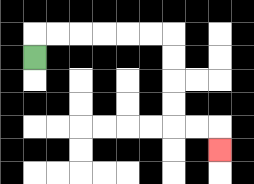{'start': '[1, 2]', 'end': '[9, 6]', 'path_directions': 'U,R,R,R,R,R,R,D,D,D,D,R,R,D', 'path_coordinates': '[[1, 2], [1, 1], [2, 1], [3, 1], [4, 1], [5, 1], [6, 1], [7, 1], [7, 2], [7, 3], [7, 4], [7, 5], [8, 5], [9, 5], [9, 6]]'}